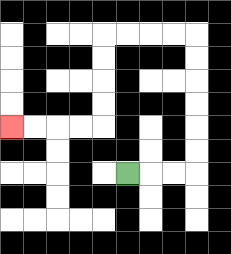{'start': '[5, 7]', 'end': '[0, 5]', 'path_directions': 'R,R,R,U,U,U,U,U,U,L,L,L,L,D,D,D,D,L,L,L,L', 'path_coordinates': '[[5, 7], [6, 7], [7, 7], [8, 7], [8, 6], [8, 5], [8, 4], [8, 3], [8, 2], [8, 1], [7, 1], [6, 1], [5, 1], [4, 1], [4, 2], [4, 3], [4, 4], [4, 5], [3, 5], [2, 5], [1, 5], [0, 5]]'}